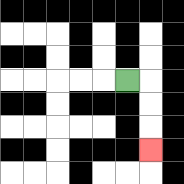{'start': '[5, 3]', 'end': '[6, 6]', 'path_directions': 'R,D,D,D', 'path_coordinates': '[[5, 3], [6, 3], [6, 4], [6, 5], [6, 6]]'}